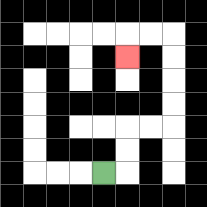{'start': '[4, 7]', 'end': '[5, 2]', 'path_directions': 'R,U,U,R,R,U,U,U,U,L,L,D', 'path_coordinates': '[[4, 7], [5, 7], [5, 6], [5, 5], [6, 5], [7, 5], [7, 4], [7, 3], [7, 2], [7, 1], [6, 1], [5, 1], [5, 2]]'}